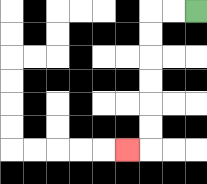{'start': '[8, 0]', 'end': '[5, 6]', 'path_directions': 'L,L,D,D,D,D,D,D,L', 'path_coordinates': '[[8, 0], [7, 0], [6, 0], [6, 1], [6, 2], [6, 3], [6, 4], [6, 5], [6, 6], [5, 6]]'}